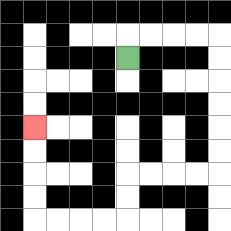{'start': '[5, 2]', 'end': '[1, 5]', 'path_directions': 'U,R,R,R,R,D,D,D,D,D,D,L,L,L,L,D,D,L,L,L,L,U,U,U,U', 'path_coordinates': '[[5, 2], [5, 1], [6, 1], [7, 1], [8, 1], [9, 1], [9, 2], [9, 3], [9, 4], [9, 5], [9, 6], [9, 7], [8, 7], [7, 7], [6, 7], [5, 7], [5, 8], [5, 9], [4, 9], [3, 9], [2, 9], [1, 9], [1, 8], [1, 7], [1, 6], [1, 5]]'}